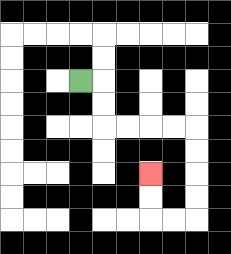{'start': '[3, 3]', 'end': '[6, 7]', 'path_directions': 'R,D,D,R,R,R,R,D,D,D,D,L,L,U,U', 'path_coordinates': '[[3, 3], [4, 3], [4, 4], [4, 5], [5, 5], [6, 5], [7, 5], [8, 5], [8, 6], [8, 7], [8, 8], [8, 9], [7, 9], [6, 9], [6, 8], [6, 7]]'}